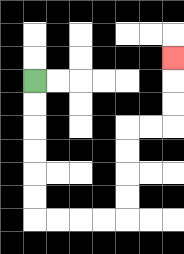{'start': '[1, 3]', 'end': '[7, 2]', 'path_directions': 'D,D,D,D,D,D,R,R,R,R,U,U,U,U,R,R,U,U,U', 'path_coordinates': '[[1, 3], [1, 4], [1, 5], [1, 6], [1, 7], [1, 8], [1, 9], [2, 9], [3, 9], [4, 9], [5, 9], [5, 8], [5, 7], [5, 6], [5, 5], [6, 5], [7, 5], [7, 4], [7, 3], [7, 2]]'}